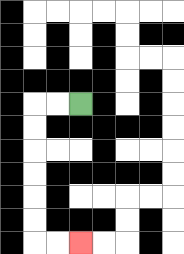{'start': '[3, 4]', 'end': '[3, 10]', 'path_directions': 'L,L,D,D,D,D,D,D,R,R', 'path_coordinates': '[[3, 4], [2, 4], [1, 4], [1, 5], [1, 6], [1, 7], [1, 8], [1, 9], [1, 10], [2, 10], [3, 10]]'}